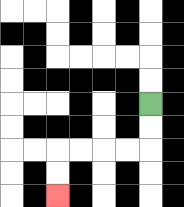{'start': '[6, 4]', 'end': '[2, 8]', 'path_directions': 'D,D,L,L,L,L,D,D', 'path_coordinates': '[[6, 4], [6, 5], [6, 6], [5, 6], [4, 6], [3, 6], [2, 6], [2, 7], [2, 8]]'}